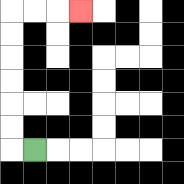{'start': '[1, 6]', 'end': '[3, 0]', 'path_directions': 'L,U,U,U,U,U,U,R,R,R', 'path_coordinates': '[[1, 6], [0, 6], [0, 5], [0, 4], [0, 3], [0, 2], [0, 1], [0, 0], [1, 0], [2, 0], [3, 0]]'}